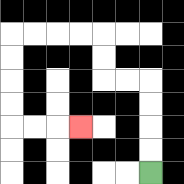{'start': '[6, 7]', 'end': '[3, 5]', 'path_directions': 'U,U,U,U,L,L,U,U,L,L,L,L,D,D,D,D,R,R,R', 'path_coordinates': '[[6, 7], [6, 6], [6, 5], [6, 4], [6, 3], [5, 3], [4, 3], [4, 2], [4, 1], [3, 1], [2, 1], [1, 1], [0, 1], [0, 2], [0, 3], [0, 4], [0, 5], [1, 5], [2, 5], [3, 5]]'}